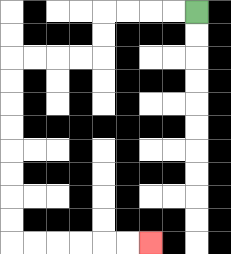{'start': '[8, 0]', 'end': '[6, 10]', 'path_directions': 'L,L,L,L,D,D,L,L,L,L,D,D,D,D,D,D,D,D,R,R,R,R,R,R', 'path_coordinates': '[[8, 0], [7, 0], [6, 0], [5, 0], [4, 0], [4, 1], [4, 2], [3, 2], [2, 2], [1, 2], [0, 2], [0, 3], [0, 4], [0, 5], [0, 6], [0, 7], [0, 8], [0, 9], [0, 10], [1, 10], [2, 10], [3, 10], [4, 10], [5, 10], [6, 10]]'}